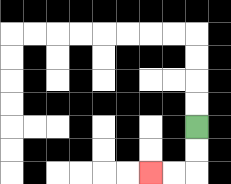{'start': '[8, 5]', 'end': '[6, 7]', 'path_directions': 'D,D,L,L', 'path_coordinates': '[[8, 5], [8, 6], [8, 7], [7, 7], [6, 7]]'}